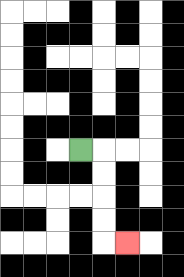{'start': '[3, 6]', 'end': '[5, 10]', 'path_directions': 'R,D,D,D,D,R', 'path_coordinates': '[[3, 6], [4, 6], [4, 7], [4, 8], [4, 9], [4, 10], [5, 10]]'}